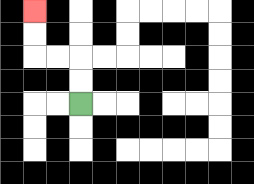{'start': '[3, 4]', 'end': '[1, 0]', 'path_directions': 'U,U,L,L,U,U', 'path_coordinates': '[[3, 4], [3, 3], [3, 2], [2, 2], [1, 2], [1, 1], [1, 0]]'}